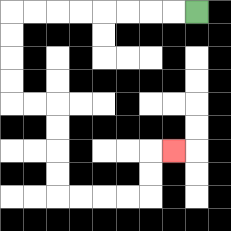{'start': '[8, 0]', 'end': '[7, 6]', 'path_directions': 'L,L,L,L,L,L,L,L,D,D,D,D,R,R,D,D,D,D,R,R,R,R,U,U,R', 'path_coordinates': '[[8, 0], [7, 0], [6, 0], [5, 0], [4, 0], [3, 0], [2, 0], [1, 0], [0, 0], [0, 1], [0, 2], [0, 3], [0, 4], [1, 4], [2, 4], [2, 5], [2, 6], [2, 7], [2, 8], [3, 8], [4, 8], [5, 8], [6, 8], [6, 7], [6, 6], [7, 6]]'}